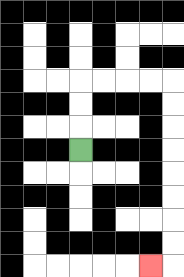{'start': '[3, 6]', 'end': '[6, 11]', 'path_directions': 'U,U,U,R,R,R,R,D,D,D,D,D,D,D,D,L', 'path_coordinates': '[[3, 6], [3, 5], [3, 4], [3, 3], [4, 3], [5, 3], [6, 3], [7, 3], [7, 4], [7, 5], [7, 6], [7, 7], [7, 8], [7, 9], [7, 10], [7, 11], [6, 11]]'}